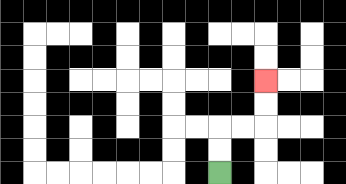{'start': '[9, 7]', 'end': '[11, 3]', 'path_directions': 'U,U,R,R,U,U', 'path_coordinates': '[[9, 7], [9, 6], [9, 5], [10, 5], [11, 5], [11, 4], [11, 3]]'}